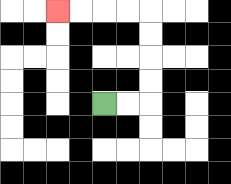{'start': '[4, 4]', 'end': '[2, 0]', 'path_directions': 'R,R,U,U,U,U,L,L,L,L', 'path_coordinates': '[[4, 4], [5, 4], [6, 4], [6, 3], [6, 2], [6, 1], [6, 0], [5, 0], [4, 0], [3, 0], [2, 0]]'}